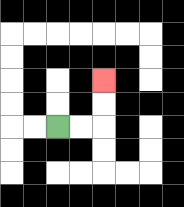{'start': '[2, 5]', 'end': '[4, 3]', 'path_directions': 'R,R,U,U', 'path_coordinates': '[[2, 5], [3, 5], [4, 5], [4, 4], [4, 3]]'}